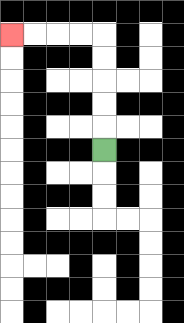{'start': '[4, 6]', 'end': '[0, 1]', 'path_directions': 'U,U,U,U,U,L,L,L,L', 'path_coordinates': '[[4, 6], [4, 5], [4, 4], [4, 3], [4, 2], [4, 1], [3, 1], [2, 1], [1, 1], [0, 1]]'}